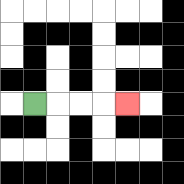{'start': '[1, 4]', 'end': '[5, 4]', 'path_directions': 'R,R,R,R', 'path_coordinates': '[[1, 4], [2, 4], [3, 4], [4, 4], [5, 4]]'}